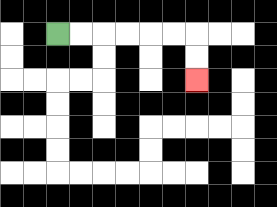{'start': '[2, 1]', 'end': '[8, 3]', 'path_directions': 'R,R,R,R,R,R,D,D', 'path_coordinates': '[[2, 1], [3, 1], [4, 1], [5, 1], [6, 1], [7, 1], [8, 1], [8, 2], [8, 3]]'}